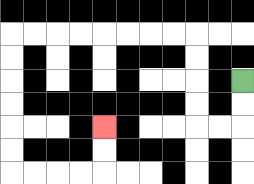{'start': '[10, 3]', 'end': '[4, 5]', 'path_directions': 'D,D,L,L,U,U,U,U,L,L,L,L,L,L,L,L,D,D,D,D,D,D,R,R,R,R,U,U', 'path_coordinates': '[[10, 3], [10, 4], [10, 5], [9, 5], [8, 5], [8, 4], [8, 3], [8, 2], [8, 1], [7, 1], [6, 1], [5, 1], [4, 1], [3, 1], [2, 1], [1, 1], [0, 1], [0, 2], [0, 3], [0, 4], [0, 5], [0, 6], [0, 7], [1, 7], [2, 7], [3, 7], [4, 7], [4, 6], [4, 5]]'}